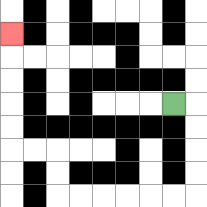{'start': '[7, 4]', 'end': '[0, 1]', 'path_directions': 'R,D,D,D,D,L,L,L,L,L,L,U,U,L,L,U,U,U,U,U', 'path_coordinates': '[[7, 4], [8, 4], [8, 5], [8, 6], [8, 7], [8, 8], [7, 8], [6, 8], [5, 8], [4, 8], [3, 8], [2, 8], [2, 7], [2, 6], [1, 6], [0, 6], [0, 5], [0, 4], [0, 3], [0, 2], [0, 1]]'}